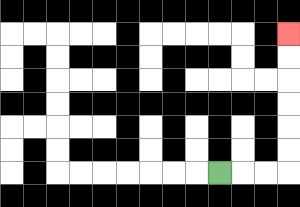{'start': '[9, 7]', 'end': '[12, 1]', 'path_directions': 'R,R,R,U,U,U,U,U,U', 'path_coordinates': '[[9, 7], [10, 7], [11, 7], [12, 7], [12, 6], [12, 5], [12, 4], [12, 3], [12, 2], [12, 1]]'}